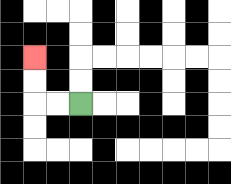{'start': '[3, 4]', 'end': '[1, 2]', 'path_directions': 'L,L,U,U', 'path_coordinates': '[[3, 4], [2, 4], [1, 4], [1, 3], [1, 2]]'}